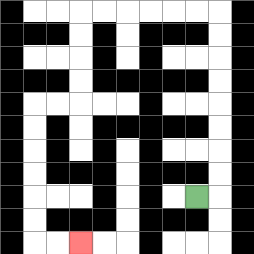{'start': '[8, 8]', 'end': '[3, 10]', 'path_directions': 'R,U,U,U,U,U,U,U,U,L,L,L,L,L,L,D,D,D,D,L,L,D,D,D,D,D,D,R,R', 'path_coordinates': '[[8, 8], [9, 8], [9, 7], [9, 6], [9, 5], [9, 4], [9, 3], [9, 2], [9, 1], [9, 0], [8, 0], [7, 0], [6, 0], [5, 0], [4, 0], [3, 0], [3, 1], [3, 2], [3, 3], [3, 4], [2, 4], [1, 4], [1, 5], [1, 6], [1, 7], [1, 8], [1, 9], [1, 10], [2, 10], [3, 10]]'}